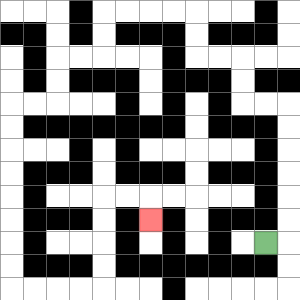{'start': '[11, 10]', 'end': '[6, 9]', 'path_directions': 'R,U,U,U,U,U,U,L,L,U,U,L,L,U,U,L,L,L,L,D,D,L,L,D,D,L,L,D,D,D,D,D,D,D,D,R,R,R,R,U,U,U,U,R,R,D', 'path_coordinates': '[[11, 10], [12, 10], [12, 9], [12, 8], [12, 7], [12, 6], [12, 5], [12, 4], [11, 4], [10, 4], [10, 3], [10, 2], [9, 2], [8, 2], [8, 1], [8, 0], [7, 0], [6, 0], [5, 0], [4, 0], [4, 1], [4, 2], [3, 2], [2, 2], [2, 3], [2, 4], [1, 4], [0, 4], [0, 5], [0, 6], [0, 7], [0, 8], [0, 9], [0, 10], [0, 11], [0, 12], [1, 12], [2, 12], [3, 12], [4, 12], [4, 11], [4, 10], [4, 9], [4, 8], [5, 8], [6, 8], [6, 9]]'}